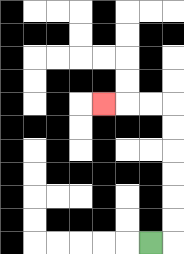{'start': '[6, 10]', 'end': '[4, 4]', 'path_directions': 'R,U,U,U,U,U,U,L,L,L', 'path_coordinates': '[[6, 10], [7, 10], [7, 9], [7, 8], [7, 7], [7, 6], [7, 5], [7, 4], [6, 4], [5, 4], [4, 4]]'}